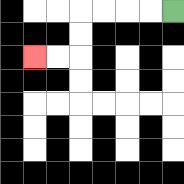{'start': '[7, 0]', 'end': '[1, 2]', 'path_directions': 'L,L,L,L,D,D,L,L', 'path_coordinates': '[[7, 0], [6, 0], [5, 0], [4, 0], [3, 0], [3, 1], [3, 2], [2, 2], [1, 2]]'}